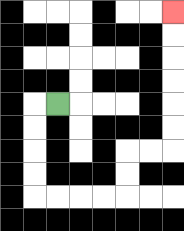{'start': '[2, 4]', 'end': '[7, 0]', 'path_directions': 'L,D,D,D,D,R,R,R,R,U,U,R,R,U,U,U,U,U,U', 'path_coordinates': '[[2, 4], [1, 4], [1, 5], [1, 6], [1, 7], [1, 8], [2, 8], [3, 8], [4, 8], [5, 8], [5, 7], [5, 6], [6, 6], [7, 6], [7, 5], [7, 4], [7, 3], [7, 2], [7, 1], [7, 0]]'}